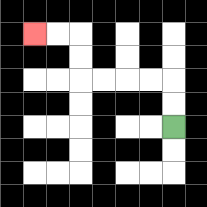{'start': '[7, 5]', 'end': '[1, 1]', 'path_directions': 'U,U,L,L,L,L,U,U,L,L', 'path_coordinates': '[[7, 5], [7, 4], [7, 3], [6, 3], [5, 3], [4, 3], [3, 3], [3, 2], [3, 1], [2, 1], [1, 1]]'}